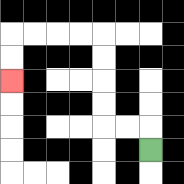{'start': '[6, 6]', 'end': '[0, 3]', 'path_directions': 'U,L,L,U,U,U,U,L,L,L,L,D,D', 'path_coordinates': '[[6, 6], [6, 5], [5, 5], [4, 5], [4, 4], [4, 3], [4, 2], [4, 1], [3, 1], [2, 1], [1, 1], [0, 1], [0, 2], [0, 3]]'}